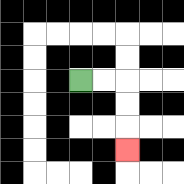{'start': '[3, 3]', 'end': '[5, 6]', 'path_directions': 'R,R,D,D,D', 'path_coordinates': '[[3, 3], [4, 3], [5, 3], [5, 4], [5, 5], [5, 6]]'}